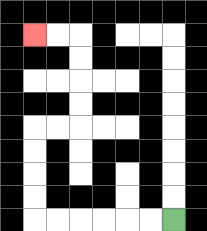{'start': '[7, 9]', 'end': '[1, 1]', 'path_directions': 'L,L,L,L,L,L,U,U,U,U,R,R,U,U,U,U,L,L', 'path_coordinates': '[[7, 9], [6, 9], [5, 9], [4, 9], [3, 9], [2, 9], [1, 9], [1, 8], [1, 7], [1, 6], [1, 5], [2, 5], [3, 5], [3, 4], [3, 3], [3, 2], [3, 1], [2, 1], [1, 1]]'}